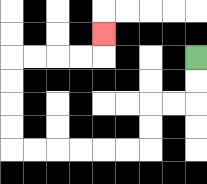{'start': '[8, 2]', 'end': '[4, 1]', 'path_directions': 'D,D,L,L,D,D,L,L,L,L,L,L,U,U,U,U,R,R,R,R,U', 'path_coordinates': '[[8, 2], [8, 3], [8, 4], [7, 4], [6, 4], [6, 5], [6, 6], [5, 6], [4, 6], [3, 6], [2, 6], [1, 6], [0, 6], [0, 5], [0, 4], [0, 3], [0, 2], [1, 2], [2, 2], [3, 2], [4, 2], [4, 1]]'}